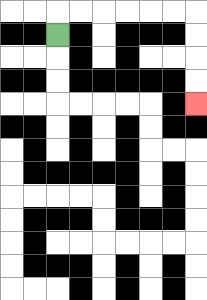{'start': '[2, 1]', 'end': '[8, 4]', 'path_directions': 'U,R,R,R,R,R,R,D,D,D,D', 'path_coordinates': '[[2, 1], [2, 0], [3, 0], [4, 0], [5, 0], [6, 0], [7, 0], [8, 0], [8, 1], [8, 2], [8, 3], [8, 4]]'}